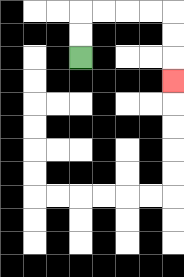{'start': '[3, 2]', 'end': '[7, 3]', 'path_directions': 'U,U,R,R,R,R,D,D,D', 'path_coordinates': '[[3, 2], [3, 1], [3, 0], [4, 0], [5, 0], [6, 0], [7, 0], [7, 1], [7, 2], [7, 3]]'}